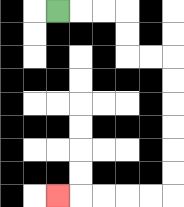{'start': '[2, 0]', 'end': '[2, 8]', 'path_directions': 'R,R,R,D,D,R,R,D,D,D,D,D,D,L,L,L,L,L', 'path_coordinates': '[[2, 0], [3, 0], [4, 0], [5, 0], [5, 1], [5, 2], [6, 2], [7, 2], [7, 3], [7, 4], [7, 5], [7, 6], [7, 7], [7, 8], [6, 8], [5, 8], [4, 8], [3, 8], [2, 8]]'}